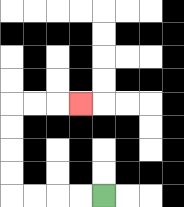{'start': '[4, 8]', 'end': '[3, 4]', 'path_directions': 'L,L,L,L,U,U,U,U,R,R,R', 'path_coordinates': '[[4, 8], [3, 8], [2, 8], [1, 8], [0, 8], [0, 7], [0, 6], [0, 5], [0, 4], [1, 4], [2, 4], [3, 4]]'}